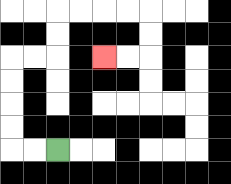{'start': '[2, 6]', 'end': '[4, 2]', 'path_directions': 'L,L,U,U,U,U,R,R,U,U,R,R,R,R,D,D,L,L', 'path_coordinates': '[[2, 6], [1, 6], [0, 6], [0, 5], [0, 4], [0, 3], [0, 2], [1, 2], [2, 2], [2, 1], [2, 0], [3, 0], [4, 0], [5, 0], [6, 0], [6, 1], [6, 2], [5, 2], [4, 2]]'}